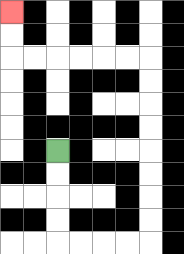{'start': '[2, 6]', 'end': '[0, 0]', 'path_directions': 'D,D,D,D,R,R,R,R,U,U,U,U,U,U,U,U,L,L,L,L,L,L,U,U', 'path_coordinates': '[[2, 6], [2, 7], [2, 8], [2, 9], [2, 10], [3, 10], [4, 10], [5, 10], [6, 10], [6, 9], [6, 8], [6, 7], [6, 6], [6, 5], [6, 4], [6, 3], [6, 2], [5, 2], [4, 2], [3, 2], [2, 2], [1, 2], [0, 2], [0, 1], [0, 0]]'}